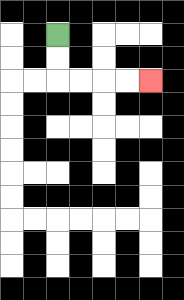{'start': '[2, 1]', 'end': '[6, 3]', 'path_directions': 'D,D,R,R,R,R', 'path_coordinates': '[[2, 1], [2, 2], [2, 3], [3, 3], [4, 3], [5, 3], [6, 3]]'}